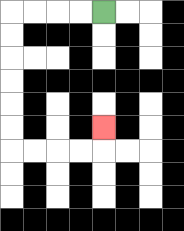{'start': '[4, 0]', 'end': '[4, 5]', 'path_directions': 'L,L,L,L,D,D,D,D,D,D,R,R,R,R,U', 'path_coordinates': '[[4, 0], [3, 0], [2, 0], [1, 0], [0, 0], [0, 1], [0, 2], [0, 3], [0, 4], [0, 5], [0, 6], [1, 6], [2, 6], [3, 6], [4, 6], [4, 5]]'}